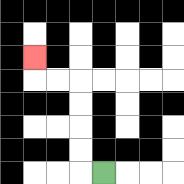{'start': '[4, 7]', 'end': '[1, 2]', 'path_directions': 'L,U,U,U,U,L,L,U', 'path_coordinates': '[[4, 7], [3, 7], [3, 6], [3, 5], [3, 4], [3, 3], [2, 3], [1, 3], [1, 2]]'}